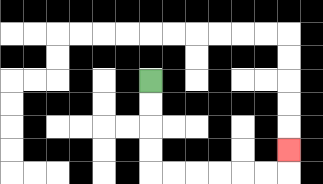{'start': '[6, 3]', 'end': '[12, 6]', 'path_directions': 'D,D,D,D,R,R,R,R,R,R,U', 'path_coordinates': '[[6, 3], [6, 4], [6, 5], [6, 6], [6, 7], [7, 7], [8, 7], [9, 7], [10, 7], [11, 7], [12, 7], [12, 6]]'}